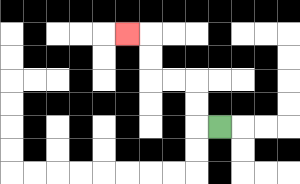{'start': '[9, 5]', 'end': '[5, 1]', 'path_directions': 'L,U,U,L,L,U,U,L', 'path_coordinates': '[[9, 5], [8, 5], [8, 4], [8, 3], [7, 3], [6, 3], [6, 2], [6, 1], [5, 1]]'}